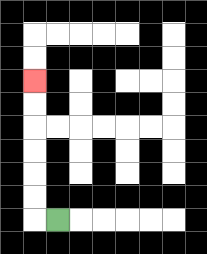{'start': '[2, 9]', 'end': '[1, 3]', 'path_directions': 'L,U,U,U,U,U,U', 'path_coordinates': '[[2, 9], [1, 9], [1, 8], [1, 7], [1, 6], [1, 5], [1, 4], [1, 3]]'}